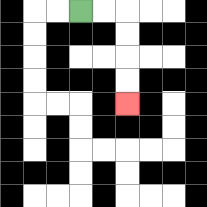{'start': '[3, 0]', 'end': '[5, 4]', 'path_directions': 'R,R,D,D,D,D', 'path_coordinates': '[[3, 0], [4, 0], [5, 0], [5, 1], [5, 2], [5, 3], [5, 4]]'}